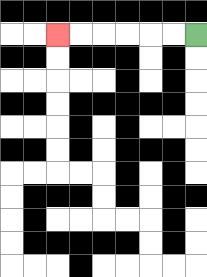{'start': '[8, 1]', 'end': '[2, 1]', 'path_directions': 'L,L,L,L,L,L', 'path_coordinates': '[[8, 1], [7, 1], [6, 1], [5, 1], [4, 1], [3, 1], [2, 1]]'}